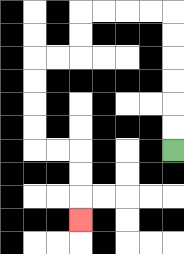{'start': '[7, 6]', 'end': '[3, 9]', 'path_directions': 'U,U,U,U,U,U,L,L,L,L,D,D,L,L,D,D,D,D,R,R,D,D,D', 'path_coordinates': '[[7, 6], [7, 5], [7, 4], [7, 3], [7, 2], [7, 1], [7, 0], [6, 0], [5, 0], [4, 0], [3, 0], [3, 1], [3, 2], [2, 2], [1, 2], [1, 3], [1, 4], [1, 5], [1, 6], [2, 6], [3, 6], [3, 7], [3, 8], [3, 9]]'}